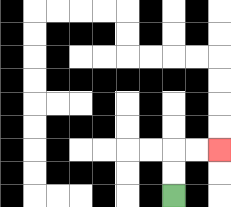{'start': '[7, 8]', 'end': '[9, 6]', 'path_directions': 'U,U,R,R', 'path_coordinates': '[[7, 8], [7, 7], [7, 6], [8, 6], [9, 6]]'}